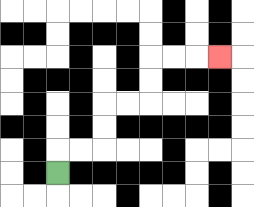{'start': '[2, 7]', 'end': '[9, 2]', 'path_directions': 'U,R,R,U,U,R,R,U,U,R,R,R', 'path_coordinates': '[[2, 7], [2, 6], [3, 6], [4, 6], [4, 5], [4, 4], [5, 4], [6, 4], [6, 3], [6, 2], [7, 2], [8, 2], [9, 2]]'}